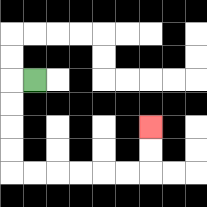{'start': '[1, 3]', 'end': '[6, 5]', 'path_directions': 'L,D,D,D,D,R,R,R,R,R,R,U,U', 'path_coordinates': '[[1, 3], [0, 3], [0, 4], [0, 5], [0, 6], [0, 7], [1, 7], [2, 7], [3, 7], [4, 7], [5, 7], [6, 7], [6, 6], [6, 5]]'}